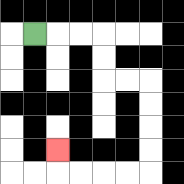{'start': '[1, 1]', 'end': '[2, 6]', 'path_directions': 'R,R,R,D,D,R,R,D,D,D,D,L,L,L,L,U', 'path_coordinates': '[[1, 1], [2, 1], [3, 1], [4, 1], [4, 2], [4, 3], [5, 3], [6, 3], [6, 4], [6, 5], [6, 6], [6, 7], [5, 7], [4, 7], [3, 7], [2, 7], [2, 6]]'}